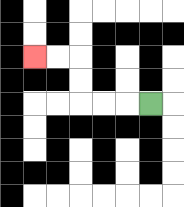{'start': '[6, 4]', 'end': '[1, 2]', 'path_directions': 'L,L,L,U,U,L,L', 'path_coordinates': '[[6, 4], [5, 4], [4, 4], [3, 4], [3, 3], [3, 2], [2, 2], [1, 2]]'}